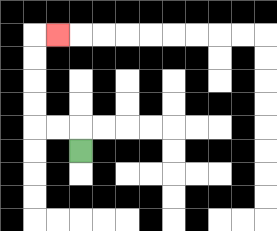{'start': '[3, 6]', 'end': '[2, 1]', 'path_directions': 'U,L,L,U,U,U,U,R', 'path_coordinates': '[[3, 6], [3, 5], [2, 5], [1, 5], [1, 4], [1, 3], [1, 2], [1, 1], [2, 1]]'}